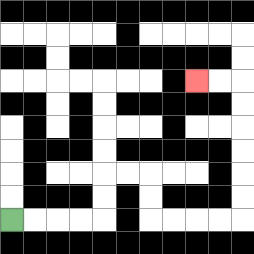{'start': '[0, 9]', 'end': '[8, 3]', 'path_directions': 'R,R,R,R,U,U,R,R,D,D,R,R,R,R,U,U,U,U,U,U,L,L', 'path_coordinates': '[[0, 9], [1, 9], [2, 9], [3, 9], [4, 9], [4, 8], [4, 7], [5, 7], [6, 7], [6, 8], [6, 9], [7, 9], [8, 9], [9, 9], [10, 9], [10, 8], [10, 7], [10, 6], [10, 5], [10, 4], [10, 3], [9, 3], [8, 3]]'}